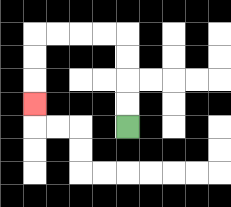{'start': '[5, 5]', 'end': '[1, 4]', 'path_directions': 'U,U,U,U,L,L,L,L,D,D,D', 'path_coordinates': '[[5, 5], [5, 4], [5, 3], [5, 2], [5, 1], [4, 1], [3, 1], [2, 1], [1, 1], [1, 2], [1, 3], [1, 4]]'}